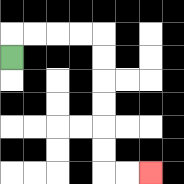{'start': '[0, 2]', 'end': '[6, 7]', 'path_directions': 'U,R,R,R,R,D,D,D,D,D,D,R,R', 'path_coordinates': '[[0, 2], [0, 1], [1, 1], [2, 1], [3, 1], [4, 1], [4, 2], [4, 3], [4, 4], [4, 5], [4, 6], [4, 7], [5, 7], [6, 7]]'}